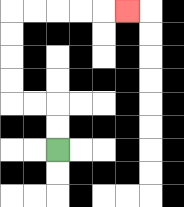{'start': '[2, 6]', 'end': '[5, 0]', 'path_directions': 'U,U,L,L,U,U,U,U,R,R,R,R,R', 'path_coordinates': '[[2, 6], [2, 5], [2, 4], [1, 4], [0, 4], [0, 3], [0, 2], [0, 1], [0, 0], [1, 0], [2, 0], [3, 0], [4, 0], [5, 0]]'}